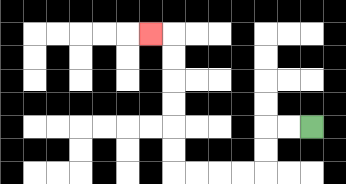{'start': '[13, 5]', 'end': '[6, 1]', 'path_directions': 'L,L,D,D,L,L,L,L,U,U,U,U,U,U,L', 'path_coordinates': '[[13, 5], [12, 5], [11, 5], [11, 6], [11, 7], [10, 7], [9, 7], [8, 7], [7, 7], [7, 6], [7, 5], [7, 4], [7, 3], [7, 2], [7, 1], [6, 1]]'}